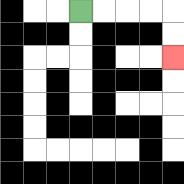{'start': '[3, 0]', 'end': '[7, 2]', 'path_directions': 'R,R,R,R,D,D', 'path_coordinates': '[[3, 0], [4, 0], [5, 0], [6, 0], [7, 0], [7, 1], [7, 2]]'}